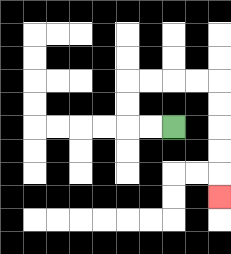{'start': '[7, 5]', 'end': '[9, 8]', 'path_directions': 'L,L,U,U,R,R,R,R,D,D,D,D,D', 'path_coordinates': '[[7, 5], [6, 5], [5, 5], [5, 4], [5, 3], [6, 3], [7, 3], [8, 3], [9, 3], [9, 4], [9, 5], [9, 6], [9, 7], [9, 8]]'}